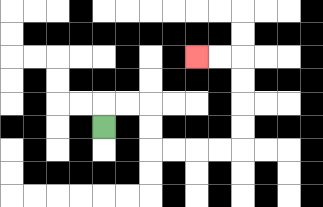{'start': '[4, 5]', 'end': '[8, 2]', 'path_directions': 'U,R,R,D,D,R,R,R,R,U,U,U,U,L,L', 'path_coordinates': '[[4, 5], [4, 4], [5, 4], [6, 4], [6, 5], [6, 6], [7, 6], [8, 6], [9, 6], [10, 6], [10, 5], [10, 4], [10, 3], [10, 2], [9, 2], [8, 2]]'}